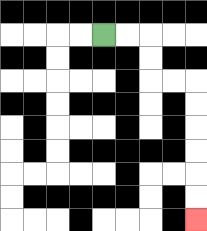{'start': '[4, 1]', 'end': '[8, 9]', 'path_directions': 'R,R,D,D,R,R,D,D,D,D,D,D', 'path_coordinates': '[[4, 1], [5, 1], [6, 1], [6, 2], [6, 3], [7, 3], [8, 3], [8, 4], [8, 5], [8, 6], [8, 7], [8, 8], [8, 9]]'}